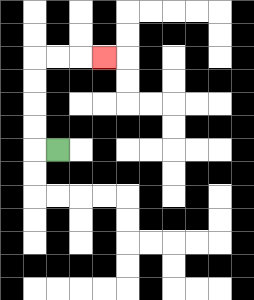{'start': '[2, 6]', 'end': '[4, 2]', 'path_directions': 'L,U,U,U,U,R,R,R', 'path_coordinates': '[[2, 6], [1, 6], [1, 5], [1, 4], [1, 3], [1, 2], [2, 2], [3, 2], [4, 2]]'}